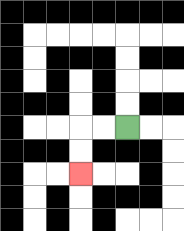{'start': '[5, 5]', 'end': '[3, 7]', 'path_directions': 'L,L,D,D', 'path_coordinates': '[[5, 5], [4, 5], [3, 5], [3, 6], [3, 7]]'}